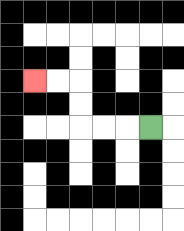{'start': '[6, 5]', 'end': '[1, 3]', 'path_directions': 'L,L,L,U,U,L,L', 'path_coordinates': '[[6, 5], [5, 5], [4, 5], [3, 5], [3, 4], [3, 3], [2, 3], [1, 3]]'}